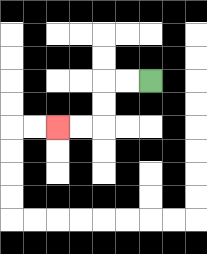{'start': '[6, 3]', 'end': '[2, 5]', 'path_directions': 'L,L,D,D,L,L', 'path_coordinates': '[[6, 3], [5, 3], [4, 3], [4, 4], [4, 5], [3, 5], [2, 5]]'}